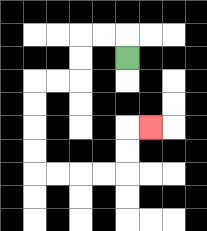{'start': '[5, 2]', 'end': '[6, 5]', 'path_directions': 'U,L,L,D,D,L,L,D,D,D,D,R,R,R,R,U,U,R', 'path_coordinates': '[[5, 2], [5, 1], [4, 1], [3, 1], [3, 2], [3, 3], [2, 3], [1, 3], [1, 4], [1, 5], [1, 6], [1, 7], [2, 7], [3, 7], [4, 7], [5, 7], [5, 6], [5, 5], [6, 5]]'}